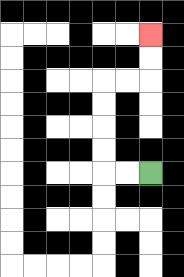{'start': '[6, 7]', 'end': '[6, 1]', 'path_directions': 'L,L,U,U,U,U,R,R,U,U', 'path_coordinates': '[[6, 7], [5, 7], [4, 7], [4, 6], [4, 5], [4, 4], [4, 3], [5, 3], [6, 3], [6, 2], [6, 1]]'}